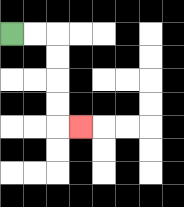{'start': '[0, 1]', 'end': '[3, 5]', 'path_directions': 'R,R,D,D,D,D,R', 'path_coordinates': '[[0, 1], [1, 1], [2, 1], [2, 2], [2, 3], [2, 4], [2, 5], [3, 5]]'}